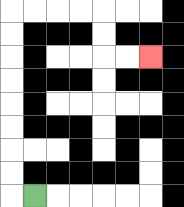{'start': '[1, 8]', 'end': '[6, 2]', 'path_directions': 'L,U,U,U,U,U,U,U,U,R,R,R,R,D,D,R,R', 'path_coordinates': '[[1, 8], [0, 8], [0, 7], [0, 6], [0, 5], [0, 4], [0, 3], [0, 2], [0, 1], [0, 0], [1, 0], [2, 0], [3, 0], [4, 0], [4, 1], [4, 2], [5, 2], [6, 2]]'}